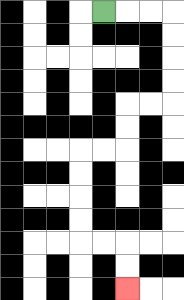{'start': '[4, 0]', 'end': '[5, 12]', 'path_directions': 'R,R,R,D,D,D,D,L,L,D,D,L,L,D,D,D,D,R,R,D,D', 'path_coordinates': '[[4, 0], [5, 0], [6, 0], [7, 0], [7, 1], [7, 2], [7, 3], [7, 4], [6, 4], [5, 4], [5, 5], [5, 6], [4, 6], [3, 6], [3, 7], [3, 8], [3, 9], [3, 10], [4, 10], [5, 10], [5, 11], [5, 12]]'}